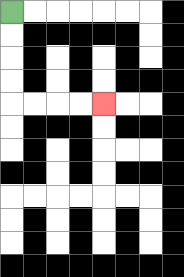{'start': '[0, 0]', 'end': '[4, 4]', 'path_directions': 'D,D,D,D,R,R,R,R', 'path_coordinates': '[[0, 0], [0, 1], [0, 2], [0, 3], [0, 4], [1, 4], [2, 4], [3, 4], [4, 4]]'}